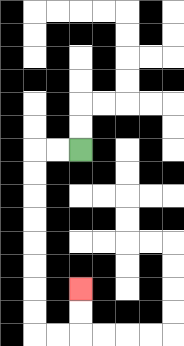{'start': '[3, 6]', 'end': '[3, 12]', 'path_directions': 'L,L,D,D,D,D,D,D,D,D,R,R,U,U', 'path_coordinates': '[[3, 6], [2, 6], [1, 6], [1, 7], [1, 8], [1, 9], [1, 10], [1, 11], [1, 12], [1, 13], [1, 14], [2, 14], [3, 14], [3, 13], [3, 12]]'}